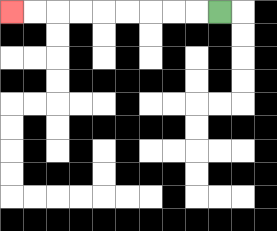{'start': '[9, 0]', 'end': '[0, 0]', 'path_directions': 'L,L,L,L,L,L,L,L,L', 'path_coordinates': '[[9, 0], [8, 0], [7, 0], [6, 0], [5, 0], [4, 0], [3, 0], [2, 0], [1, 0], [0, 0]]'}